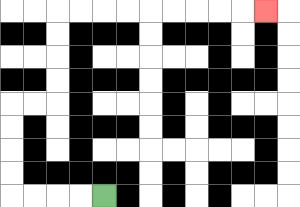{'start': '[4, 8]', 'end': '[11, 0]', 'path_directions': 'L,L,L,L,U,U,U,U,R,R,U,U,U,U,R,R,R,R,R,R,R,R,R', 'path_coordinates': '[[4, 8], [3, 8], [2, 8], [1, 8], [0, 8], [0, 7], [0, 6], [0, 5], [0, 4], [1, 4], [2, 4], [2, 3], [2, 2], [2, 1], [2, 0], [3, 0], [4, 0], [5, 0], [6, 0], [7, 0], [8, 0], [9, 0], [10, 0], [11, 0]]'}